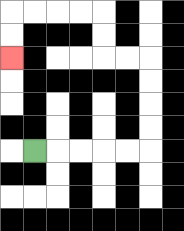{'start': '[1, 6]', 'end': '[0, 2]', 'path_directions': 'R,R,R,R,R,U,U,U,U,L,L,U,U,L,L,L,L,D,D', 'path_coordinates': '[[1, 6], [2, 6], [3, 6], [4, 6], [5, 6], [6, 6], [6, 5], [6, 4], [6, 3], [6, 2], [5, 2], [4, 2], [4, 1], [4, 0], [3, 0], [2, 0], [1, 0], [0, 0], [0, 1], [0, 2]]'}